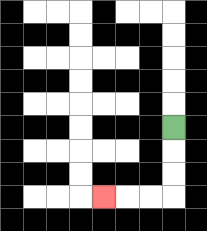{'start': '[7, 5]', 'end': '[4, 8]', 'path_directions': 'D,D,D,L,L,L', 'path_coordinates': '[[7, 5], [7, 6], [7, 7], [7, 8], [6, 8], [5, 8], [4, 8]]'}